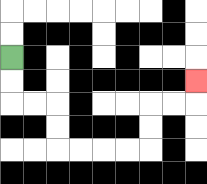{'start': '[0, 2]', 'end': '[8, 3]', 'path_directions': 'D,D,R,R,D,D,R,R,R,R,U,U,R,R,U', 'path_coordinates': '[[0, 2], [0, 3], [0, 4], [1, 4], [2, 4], [2, 5], [2, 6], [3, 6], [4, 6], [5, 6], [6, 6], [6, 5], [6, 4], [7, 4], [8, 4], [8, 3]]'}